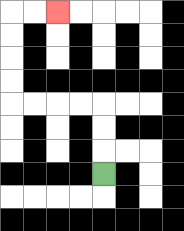{'start': '[4, 7]', 'end': '[2, 0]', 'path_directions': 'U,U,U,L,L,L,L,U,U,U,U,R,R', 'path_coordinates': '[[4, 7], [4, 6], [4, 5], [4, 4], [3, 4], [2, 4], [1, 4], [0, 4], [0, 3], [0, 2], [0, 1], [0, 0], [1, 0], [2, 0]]'}